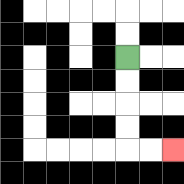{'start': '[5, 2]', 'end': '[7, 6]', 'path_directions': 'D,D,D,D,R,R', 'path_coordinates': '[[5, 2], [5, 3], [5, 4], [5, 5], [5, 6], [6, 6], [7, 6]]'}